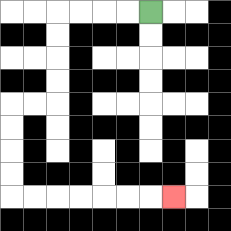{'start': '[6, 0]', 'end': '[7, 8]', 'path_directions': 'L,L,L,L,D,D,D,D,L,L,D,D,D,D,R,R,R,R,R,R,R', 'path_coordinates': '[[6, 0], [5, 0], [4, 0], [3, 0], [2, 0], [2, 1], [2, 2], [2, 3], [2, 4], [1, 4], [0, 4], [0, 5], [0, 6], [0, 7], [0, 8], [1, 8], [2, 8], [3, 8], [4, 8], [5, 8], [6, 8], [7, 8]]'}